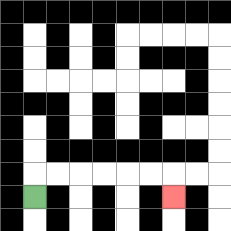{'start': '[1, 8]', 'end': '[7, 8]', 'path_directions': 'U,R,R,R,R,R,R,D', 'path_coordinates': '[[1, 8], [1, 7], [2, 7], [3, 7], [4, 7], [5, 7], [6, 7], [7, 7], [7, 8]]'}